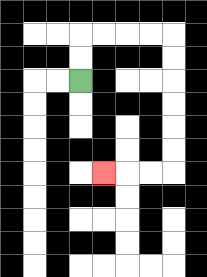{'start': '[3, 3]', 'end': '[4, 7]', 'path_directions': 'U,U,R,R,R,R,D,D,D,D,D,D,L,L,L', 'path_coordinates': '[[3, 3], [3, 2], [3, 1], [4, 1], [5, 1], [6, 1], [7, 1], [7, 2], [7, 3], [7, 4], [7, 5], [7, 6], [7, 7], [6, 7], [5, 7], [4, 7]]'}